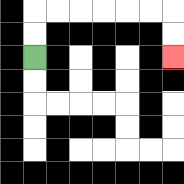{'start': '[1, 2]', 'end': '[7, 2]', 'path_directions': 'U,U,R,R,R,R,R,R,D,D', 'path_coordinates': '[[1, 2], [1, 1], [1, 0], [2, 0], [3, 0], [4, 0], [5, 0], [6, 0], [7, 0], [7, 1], [7, 2]]'}